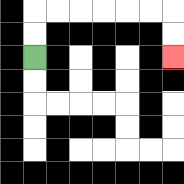{'start': '[1, 2]', 'end': '[7, 2]', 'path_directions': 'U,U,R,R,R,R,R,R,D,D', 'path_coordinates': '[[1, 2], [1, 1], [1, 0], [2, 0], [3, 0], [4, 0], [5, 0], [6, 0], [7, 0], [7, 1], [7, 2]]'}